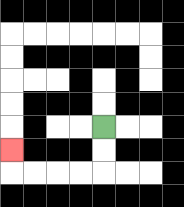{'start': '[4, 5]', 'end': '[0, 6]', 'path_directions': 'D,D,L,L,L,L,U', 'path_coordinates': '[[4, 5], [4, 6], [4, 7], [3, 7], [2, 7], [1, 7], [0, 7], [0, 6]]'}